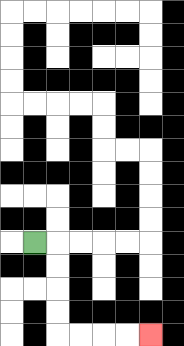{'start': '[1, 10]', 'end': '[6, 14]', 'path_directions': 'R,D,D,D,D,R,R,R,R', 'path_coordinates': '[[1, 10], [2, 10], [2, 11], [2, 12], [2, 13], [2, 14], [3, 14], [4, 14], [5, 14], [6, 14]]'}